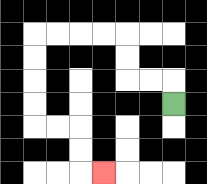{'start': '[7, 4]', 'end': '[4, 7]', 'path_directions': 'U,L,L,U,U,L,L,L,L,D,D,D,D,R,R,D,D,R', 'path_coordinates': '[[7, 4], [7, 3], [6, 3], [5, 3], [5, 2], [5, 1], [4, 1], [3, 1], [2, 1], [1, 1], [1, 2], [1, 3], [1, 4], [1, 5], [2, 5], [3, 5], [3, 6], [3, 7], [4, 7]]'}